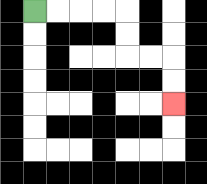{'start': '[1, 0]', 'end': '[7, 4]', 'path_directions': 'R,R,R,R,D,D,R,R,D,D', 'path_coordinates': '[[1, 0], [2, 0], [3, 0], [4, 0], [5, 0], [5, 1], [5, 2], [6, 2], [7, 2], [7, 3], [7, 4]]'}